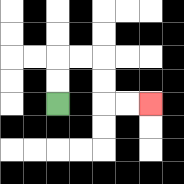{'start': '[2, 4]', 'end': '[6, 4]', 'path_directions': 'U,U,R,R,D,D,R,R', 'path_coordinates': '[[2, 4], [2, 3], [2, 2], [3, 2], [4, 2], [4, 3], [4, 4], [5, 4], [6, 4]]'}